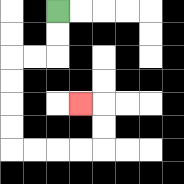{'start': '[2, 0]', 'end': '[3, 4]', 'path_directions': 'D,D,L,L,D,D,D,D,R,R,R,R,U,U,L', 'path_coordinates': '[[2, 0], [2, 1], [2, 2], [1, 2], [0, 2], [0, 3], [0, 4], [0, 5], [0, 6], [1, 6], [2, 6], [3, 6], [4, 6], [4, 5], [4, 4], [3, 4]]'}